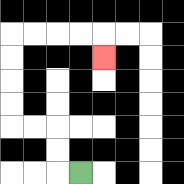{'start': '[3, 7]', 'end': '[4, 2]', 'path_directions': 'L,U,U,L,L,U,U,U,U,R,R,R,R,D', 'path_coordinates': '[[3, 7], [2, 7], [2, 6], [2, 5], [1, 5], [0, 5], [0, 4], [0, 3], [0, 2], [0, 1], [1, 1], [2, 1], [3, 1], [4, 1], [4, 2]]'}